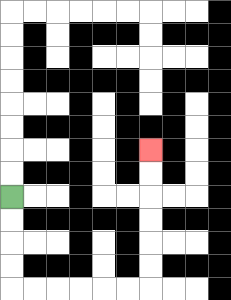{'start': '[0, 8]', 'end': '[6, 6]', 'path_directions': 'D,D,D,D,R,R,R,R,R,R,U,U,U,U,U,U', 'path_coordinates': '[[0, 8], [0, 9], [0, 10], [0, 11], [0, 12], [1, 12], [2, 12], [3, 12], [4, 12], [5, 12], [6, 12], [6, 11], [6, 10], [6, 9], [6, 8], [6, 7], [6, 6]]'}